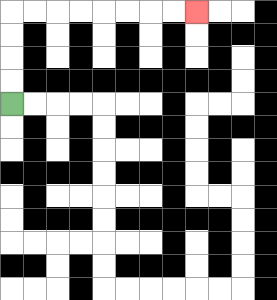{'start': '[0, 4]', 'end': '[8, 0]', 'path_directions': 'U,U,U,U,R,R,R,R,R,R,R,R', 'path_coordinates': '[[0, 4], [0, 3], [0, 2], [0, 1], [0, 0], [1, 0], [2, 0], [3, 0], [4, 0], [5, 0], [6, 0], [7, 0], [8, 0]]'}